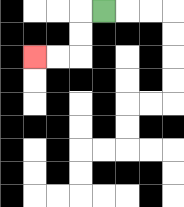{'start': '[4, 0]', 'end': '[1, 2]', 'path_directions': 'L,D,D,L,L', 'path_coordinates': '[[4, 0], [3, 0], [3, 1], [3, 2], [2, 2], [1, 2]]'}